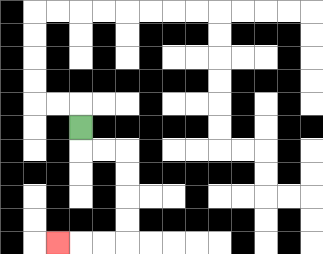{'start': '[3, 5]', 'end': '[2, 10]', 'path_directions': 'D,R,R,D,D,D,D,L,L,L', 'path_coordinates': '[[3, 5], [3, 6], [4, 6], [5, 6], [5, 7], [5, 8], [5, 9], [5, 10], [4, 10], [3, 10], [2, 10]]'}